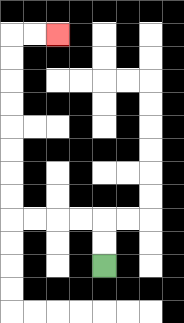{'start': '[4, 11]', 'end': '[2, 1]', 'path_directions': 'U,U,L,L,L,L,U,U,U,U,U,U,U,U,R,R', 'path_coordinates': '[[4, 11], [4, 10], [4, 9], [3, 9], [2, 9], [1, 9], [0, 9], [0, 8], [0, 7], [0, 6], [0, 5], [0, 4], [0, 3], [0, 2], [0, 1], [1, 1], [2, 1]]'}